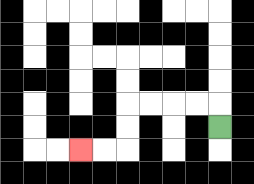{'start': '[9, 5]', 'end': '[3, 6]', 'path_directions': 'U,L,L,L,L,D,D,L,L', 'path_coordinates': '[[9, 5], [9, 4], [8, 4], [7, 4], [6, 4], [5, 4], [5, 5], [5, 6], [4, 6], [3, 6]]'}